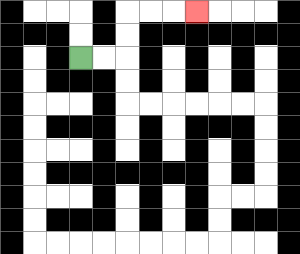{'start': '[3, 2]', 'end': '[8, 0]', 'path_directions': 'R,R,U,U,R,R,R', 'path_coordinates': '[[3, 2], [4, 2], [5, 2], [5, 1], [5, 0], [6, 0], [7, 0], [8, 0]]'}